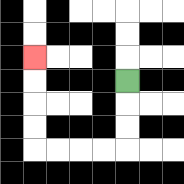{'start': '[5, 3]', 'end': '[1, 2]', 'path_directions': 'D,D,D,L,L,L,L,U,U,U,U', 'path_coordinates': '[[5, 3], [5, 4], [5, 5], [5, 6], [4, 6], [3, 6], [2, 6], [1, 6], [1, 5], [1, 4], [1, 3], [1, 2]]'}